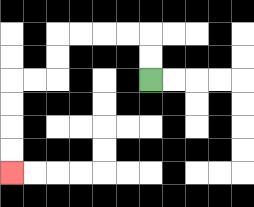{'start': '[6, 3]', 'end': '[0, 7]', 'path_directions': 'U,U,L,L,L,L,D,D,L,L,D,D,D,D', 'path_coordinates': '[[6, 3], [6, 2], [6, 1], [5, 1], [4, 1], [3, 1], [2, 1], [2, 2], [2, 3], [1, 3], [0, 3], [0, 4], [0, 5], [0, 6], [0, 7]]'}